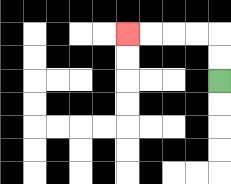{'start': '[9, 3]', 'end': '[5, 1]', 'path_directions': 'U,U,L,L,L,L', 'path_coordinates': '[[9, 3], [9, 2], [9, 1], [8, 1], [7, 1], [6, 1], [5, 1]]'}